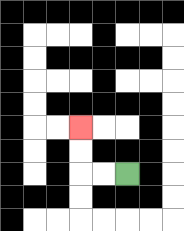{'start': '[5, 7]', 'end': '[3, 5]', 'path_directions': 'L,L,U,U', 'path_coordinates': '[[5, 7], [4, 7], [3, 7], [3, 6], [3, 5]]'}